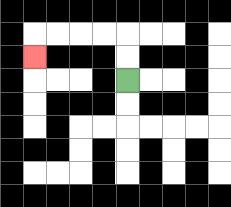{'start': '[5, 3]', 'end': '[1, 2]', 'path_directions': 'U,U,L,L,L,L,D', 'path_coordinates': '[[5, 3], [5, 2], [5, 1], [4, 1], [3, 1], [2, 1], [1, 1], [1, 2]]'}